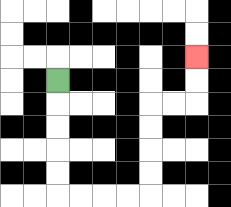{'start': '[2, 3]', 'end': '[8, 2]', 'path_directions': 'D,D,D,D,D,R,R,R,R,U,U,U,U,R,R,U,U', 'path_coordinates': '[[2, 3], [2, 4], [2, 5], [2, 6], [2, 7], [2, 8], [3, 8], [4, 8], [5, 8], [6, 8], [6, 7], [6, 6], [6, 5], [6, 4], [7, 4], [8, 4], [8, 3], [8, 2]]'}